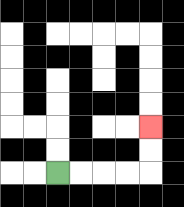{'start': '[2, 7]', 'end': '[6, 5]', 'path_directions': 'R,R,R,R,U,U', 'path_coordinates': '[[2, 7], [3, 7], [4, 7], [5, 7], [6, 7], [6, 6], [6, 5]]'}